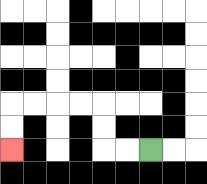{'start': '[6, 6]', 'end': '[0, 6]', 'path_directions': 'L,L,U,U,L,L,L,L,D,D', 'path_coordinates': '[[6, 6], [5, 6], [4, 6], [4, 5], [4, 4], [3, 4], [2, 4], [1, 4], [0, 4], [0, 5], [0, 6]]'}